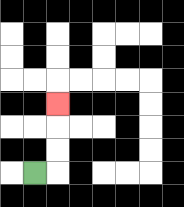{'start': '[1, 7]', 'end': '[2, 4]', 'path_directions': 'R,U,U,U', 'path_coordinates': '[[1, 7], [2, 7], [2, 6], [2, 5], [2, 4]]'}